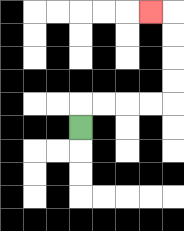{'start': '[3, 5]', 'end': '[6, 0]', 'path_directions': 'U,R,R,R,R,U,U,U,U,L', 'path_coordinates': '[[3, 5], [3, 4], [4, 4], [5, 4], [6, 4], [7, 4], [7, 3], [7, 2], [7, 1], [7, 0], [6, 0]]'}